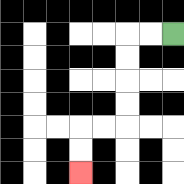{'start': '[7, 1]', 'end': '[3, 7]', 'path_directions': 'L,L,D,D,D,D,L,L,D,D', 'path_coordinates': '[[7, 1], [6, 1], [5, 1], [5, 2], [5, 3], [5, 4], [5, 5], [4, 5], [3, 5], [3, 6], [3, 7]]'}